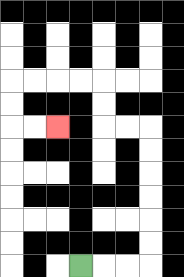{'start': '[3, 11]', 'end': '[2, 5]', 'path_directions': 'R,R,R,U,U,U,U,U,U,L,L,U,U,L,L,L,L,D,D,R,R', 'path_coordinates': '[[3, 11], [4, 11], [5, 11], [6, 11], [6, 10], [6, 9], [6, 8], [6, 7], [6, 6], [6, 5], [5, 5], [4, 5], [4, 4], [4, 3], [3, 3], [2, 3], [1, 3], [0, 3], [0, 4], [0, 5], [1, 5], [2, 5]]'}